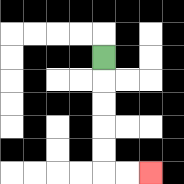{'start': '[4, 2]', 'end': '[6, 7]', 'path_directions': 'D,D,D,D,D,R,R', 'path_coordinates': '[[4, 2], [4, 3], [4, 4], [4, 5], [4, 6], [4, 7], [5, 7], [6, 7]]'}